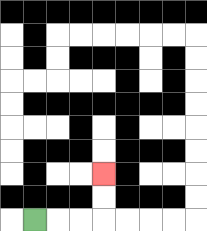{'start': '[1, 9]', 'end': '[4, 7]', 'path_directions': 'R,R,R,U,U', 'path_coordinates': '[[1, 9], [2, 9], [3, 9], [4, 9], [4, 8], [4, 7]]'}